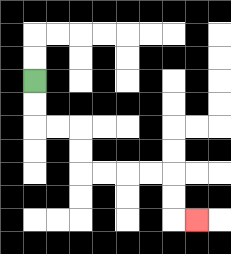{'start': '[1, 3]', 'end': '[8, 9]', 'path_directions': 'D,D,R,R,D,D,R,R,R,R,D,D,R', 'path_coordinates': '[[1, 3], [1, 4], [1, 5], [2, 5], [3, 5], [3, 6], [3, 7], [4, 7], [5, 7], [6, 7], [7, 7], [7, 8], [7, 9], [8, 9]]'}